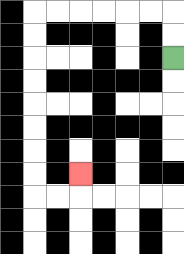{'start': '[7, 2]', 'end': '[3, 7]', 'path_directions': 'U,U,L,L,L,L,L,L,D,D,D,D,D,D,D,D,R,R,U', 'path_coordinates': '[[7, 2], [7, 1], [7, 0], [6, 0], [5, 0], [4, 0], [3, 0], [2, 0], [1, 0], [1, 1], [1, 2], [1, 3], [1, 4], [1, 5], [1, 6], [1, 7], [1, 8], [2, 8], [3, 8], [3, 7]]'}